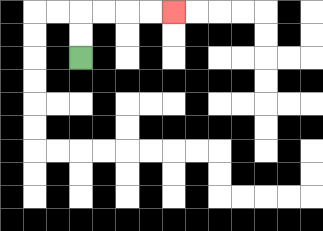{'start': '[3, 2]', 'end': '[7, 0]', 'path_directions': 'U,U,R,R,R,R', 'path_coordinates': '[[3, 2], [3, 1], [3, 0], [4, 0], [5, 0], [6, 0], [7, 0]]'}